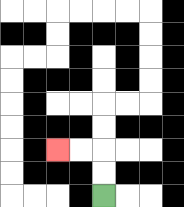{'start': '[4, 8]', 'end': '[2, 6]', 'path_directions': 'U,U,L,L', 'path_coordinates': '[[4, 8], [4, 7], [4, 6], [3, 6], [2, 6]]'}